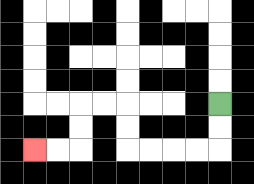{'start': '[9, 4]', 'end': '[1, 6]', 'path_directions': 'D,D,L,L,L,L,U,U,L,L,D,D,L,L', 'path_coordinates': '[[9, 4], [9, 5], [9, 6], [8, 6], [7, 6], [6, 6], [5, 6], [5, 5], [5, 4], [4, 4], [3, 4], [3, 5], [3, 6], [2, 6], [1, 6]]'}